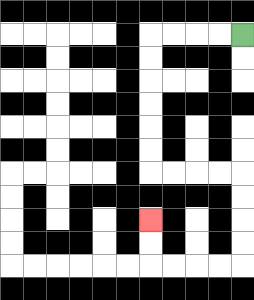{'start': '[10, 1]', 'end': '[6, 9]', 'path_directions': 'L,L,L,L,D,D,D,D,D,D,R,R,R,R,D,D,D,D,L,L,L,L,U,U', 'path_coordinates': '[[10, 1], [9, 1], [8, 1], [7, 1], [6, 1], [6, 2], [6, 3], [6, 4], [6, 5], [6, 6], [6, 7], [7, 7], [8, 7], [9, 7], [10, 7], [10, 8], [10, 9], [10, 10], [10, 11], [9, 11], [8, 11], [7, 11], [6, 11], [6, 10], [6, 9]]'}